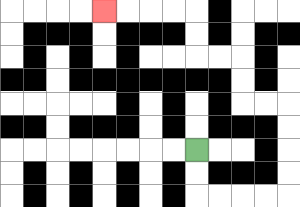{'start': '[8, 6]', 'end': '[4, 0]', 'path_directions': 'D,D,R,R,R,R,U,U,U,U,L,L,U,U,L,L,U,U,L,L,L,L', 'path_coordinates': '[[8, 6], [8, 7], [8, 8], [9, 8], [10, 8], [11, 8], [12, 8], [12, 7], [12, 6], [12, 5], [12, 4], [11, 4], [10, 4], [10, 3], [10, 2], [9, 2], [8, 2], [8, 1], [8, 0], [7, 0], [6, 0], [5, 0], [4, 0]]'}